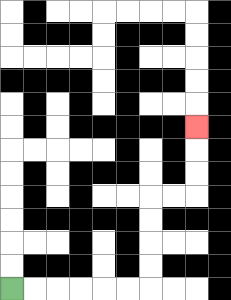{'start': '[0, 12]', 'end': '[8, 5]', 'path_directions': 'R,R,R,R,R,R,U,U,U,U,R,R,U,U,U', 'path_coordinates': '[[0, 12], [1, 12], [2, 12], [3, 12], [4, 12], [5, 12], [6, 12], [6, 11], [6, 10], [6, 9], [6, 8], [7, 8], [8, 8], [8, 7], [8, 6], [8, 5]]'}